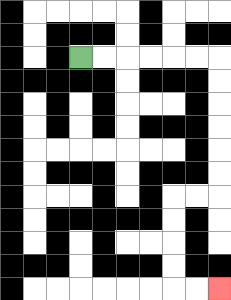{'start': '[3, 2]', 'end': '[9, 12]', 'path_directions': 'R,R,R,R,R,R,D,D,D,D,D,D,L,L,D,D,D,D,R,R', 'path_coordinates': '[[3, 2], [4, 2], [5, 2], [6, 2], [7, 2], [8, 2], [9, 2], [9, 3], [9, 4], [9, 5], [9, 6], [9, 7], [9, 8], [8, 8], [7, 8], [7, 9], [7, 10], [7, 11], [7, 12], [8, 12], [9, 12]]'}